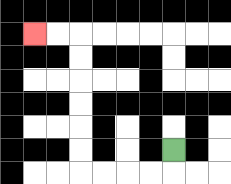{'start': '[7, 6]', 'end': '[1, 1]', 'path_directions': 'D,L,L,L,L,U,U,U,U,U,U,L,L', 'path_coordinates': '[[7, 6], [7, 7], [6, 7], [5, 7], [4, 7], [3, 7], [3, 6], [3, 5], [3, 4], [3, 3], [3, 2], [3, 1], [2, 1], [1, 1]]'}